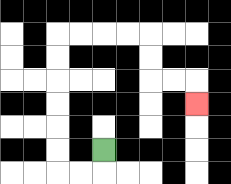{'start': '[4, 6]', 'end': '[8, 4]', 'path_directions': 'D,L,L,U,U,U,U,U,U,R,R,R,R,D,D,R,R,D', 'path_coordinates': '[[4, 6], [4, 7], [3, 7], [2, 7], [2, 6], [2, 5], [2, 4], [2, 3], [2, 2], [2, 1], [3, 1], [4, 1], [5, 1], [6, 1], [6, 2], [6, 3], [7, 3], [8, 3], [8, 4]]'}